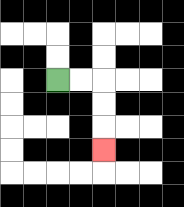{'start': '[2, 3]', 'end': '[4, 6]', 'path_directions': 'R,R,D,D,D', 'path_coordinates': '[[2, 3], [3, 3], [4, 3], [4, 4], [4, 5], [4, 6]]'}